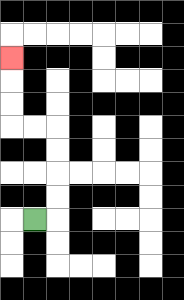{'start': '[1, 9]', 'end': '[0, 2]', 'path_directions': 'R,U,U,U,U,L,L,U,U,U', 'path_coordinates': '[[1, 9], [2, 9], [2, 8], [2, 7], [2, 6], [2, 5], [1, 5], [0, 5], [0, 4], [0, 3], [0, 2]]'}